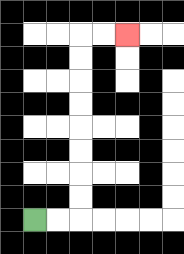{'start': '[1, 9]', 'end': '[5, 1]', 'path_directions': 'R,R,U,U,U,U,U,U,U,U,R,R', 'path_coordinates': '[[1, 9], [2, 9], [3, 9], [3, 8], [3, 7], [3, 6], [3, 5], [3, 4], [3, 3], [3, 2], [3, 1], [4, 1], [5, 1]]'}